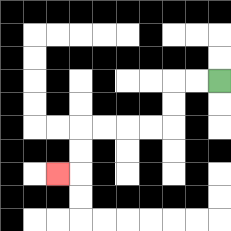{'start': '[9, 3]', 'end': '[2, 7]', 'path_directions': 'L,L,D,D,L,L,L,L,D,D,L', 'path_coordinates': '[[9, 3], [8, 3], [7, 3], [7, 4], [7, 5], [6, 5], [5, 5], [4, 5], [3, 5], [3, 6], [3, 7], [2, 7]]'}